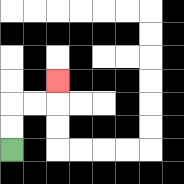{'start': '[0, 6]', 'end': '[2, 3]', 'path_directions': 'U,U,R,R,U', 'path_coordinates': '[[0, 6], [0, 5], [0, 4], [1, 4], [2, 4], [2, 3]]'}